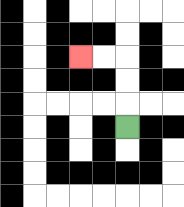{'start': '[5, 5]', 'end': '[3, 2]', 'path_directions': 'U,U,U,L,L', 'path_coordinates': '[[5, 5], [5, 4], [5, 3], [5, 2], [4, 2], [3, 2]]'}